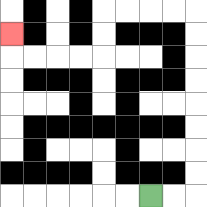{'start': '[6, 8]', 'end': '[0, 1]', 'path_directions': 'R,R,U,U,U,U,U,U,U,U,L,L,L,L,D,D,L,L,L,L,U', 'path_coordinates': '[[6, 8], [7, 8], [8, 8], [8, 7], [8, 6], [8, 5], [8, 4], [8, 3], [8, 2], [8, 1], [8, 0], [7, 0], [6, 0], [5, 0], [4, 0], [4, 1], [4, 2], [3, 2], [2, 2], [1, 2], [0, 2], [0, 1]]'}